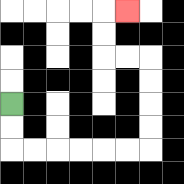{'start': '[0, 4]', 'end': '[5, 0]', 'path_directions': 'D,D,R,R,R,R,R,R,U,U,U,U,L,L,U,U,R', 'path_coordinates': '[[0, 4], [0, 5], [0, 6], [1, 6], [2, 6], [3, 6], [4, 6], [5, 6], [6, 6], [6, 5], [6, 4], [6, 3], [6, 2], [5, 2], [4, 2], [4, 1], [4, 0], [5, 0]]'}